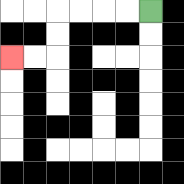{'start': '[6, 0]', 'end': '[0, 2]', 'path_directions': 'L,L,L,L,D,D,L,L', 'path_coordinates': '[[6, 0], [5, 0], [4, 0], [3, 0], [2, 0], [2, 1], [2, 2], [1, 2], [0, 2]]'}